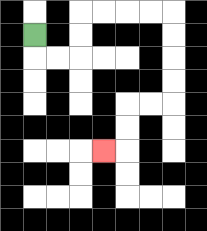{'start': '[1, 1]', 'end': '[4, 6]', 'path_directions': 'D,R,R,U,U,R,R,R,R,D,D,D,D,L,L,D,D,L', 'path_coordinates': '[[1, 1], [1, 2], [2, 2], [3, 2], [3, 1], [3, 0], [4, 0], [5, 0], [6, 0], [7, 0], [7, 1], [7, 2], [7, 3], [7, 4], [6, 4], [5, 4], [5, 5], [5, 6], [4, 6]]'}